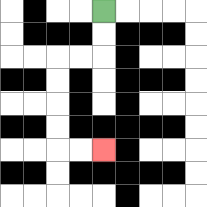{'start': '[4, 0]', 'end': '[4, 6]', 'path_directions': 'D,D,L,L,D,D,D,D,R,R', 'path_coordinates': '[[4, 0], [4, 1], [4, 2], [3, 2], [2, 2], [2, 3], [2, 4], [2, 5], [2, 6], [3, 6], [4, 6]]'}